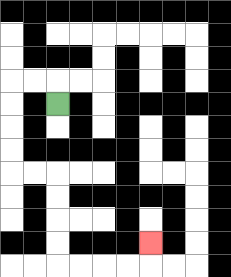{'start': '[2, 4]', 'end': '[6, 10]', 'path_directions': 'U,L,L,D,D,D,D,R,R,D,D,D,D,R,R,R,R,U', 'path_coordinates': '[[2, 4], [2, 3], [1, 3], [0, 3], [0, 4], [0, 5], [0, 6], [0, 7], [1, 7], [2, 7], [2, 8], [2, 9], [2, 10], [2, 11], [3, 11], [4, 11], [5, 11], [6, 11], [6, 10]]'}